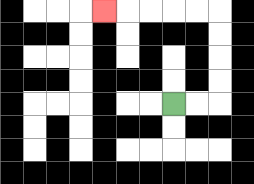{'start': '[7, 4]', 'end': '[4, 0]', 'path_directions': 'R,R,U,U,U,U,L,L,L,L,L', 'path_coordinates': '[[7, 4], [8, 4], [9, 4], [9, 3], [9, 2], [9, 1], [9, 0], [8, 0], [7, 0], [6, 0], [5, 0], [4, 0]]'}